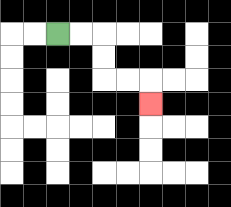{'start': '[2, 1]', 'end': '[6, 4]', 'path_directions': 'R,R,D,D,R,R,D', 'path_coordinates': '[[2, 1], [3, 1], [4, 1], [4, 2], [4, 3], [5, 3], [6, 3], [6, 4]]'}